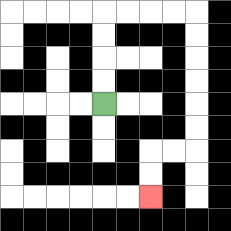{'start': '[4, 4]', 'end': '[6, 8]', 'path_directions': 'U,U,U,U,R,R,R,R,D,D,D,D,D,D,L,L,D,D', 'path_coordinates': '[[4, 4], [4, 3], [4, 2], [4, 1], [4, 0], [5, 0], [6, 0], [7, 0], [8, 0], [8, 1], [8, 2], [8, 3], [8, 4], [8, 5], [8, 6], [7, 6], [6, 6], [6, 7], [6, 8]]'}